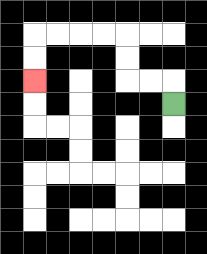{'start': '[7, 4]', 'end': '[1, 3]', 'path_directions': 'U,L,L,U,U,L,L,L,L,D,D', 'path_coordinates': '[[7, 4], [7, 3], [6, 3], [5, 3], [5, 2], [5, 1], [4, 1], [3, 1], [2, 1], [1, 1], [1, 2], [1, 3]]'}